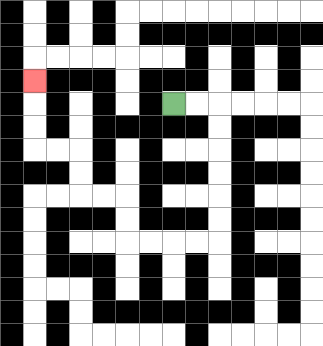{'start': '[7, 4]', 'end': '[1, 3]', 'path_directions': 'R,R,D,D,D,D,D,D,L,L,L,L,U,U,L,L,U,U,L,L,U,U,U', 'path_coordinates': '[[7, 4], [8, 4], [9, 4], [9, 5], [9, 6], [9, 7], [9, 8], [9, 9], [9, 10], [8, 10], [7, 10], [6, 10], [5, 10], [5, 9], [5, 8], [4, 8], [3, 8], [3, 7], [3, 6], [2, 6], [1, 6], [1, 5], [1, 4], [1, 3]]'}